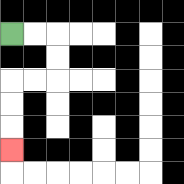{'start': '[0, 1]', 'end': '[0, 6]', 'path_directions': 'R,R,D,D,L,L,D,D,D', 'path_coordinates': '[[0, 1], [1, 1], [2, 1], [2, 2], [2, 3], [1, 3], [0, 3], [0, 4], [0, 5], [0, 6]]'}